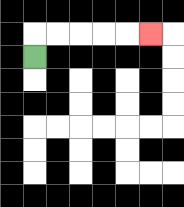{'start': '[1, 2]', 'end': '[6, 1]', 'path_directions': 'U,R,R,R,R,R', 'path_coordinates': '[[1, 2], [1, 1], [2, 1], [3, 1], [4, 1], [5, 1], [6, 1]]'}